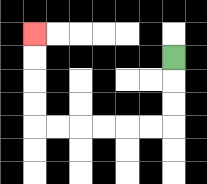{'start': '[7, 2]', 'end': '[1, 1]', 'path_directions': 'D,D,D,L,L,L,L,L,L,U,U,U,U', 'path_coordinates': '[[7, 2], [7, 3], [7, 4], [7, 5], [6, 5], [5, 5], [4, 5], [3, 5], [2, 5], [1, 5], [1, 4], [1, 3], [1, 2], [1, 1]]'}